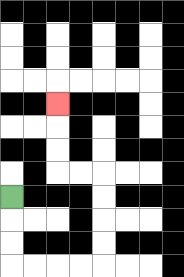{'start': '[0, 8]', 'end': '[2, 4]', 'path_directions': 'D,D,D,R,R,R,R,U,U,U,U,L,L,U,U,U', 'path_coordinates': '[[0, 8], [0, 9], [0, 10], [0, 11], [1, 11], [2, 11], [3, 11], [4, 11], [4, 10], [4, 9], [4, 8], [4, 7], [3, 7], [2, 7], [2, 6], [2, 5], [2, 4]]'}